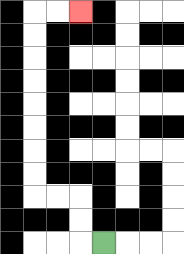{'start': '[4, 10]', 'end': '[3, 0]', 'path_directions': 'L,U,U,L,L,U,U,U,U,U,U,U,U,R,R', 'path_coordinates': '[[4, 10], [3, 10], [3, 9], [3, 8], [2, 8], [1, 8], [1, 7], [1, 6], [1, 5], [1, 4], [1, 3], [1, 2], [1, 1], [1, 0], [2, 0], [3, 0]]'}